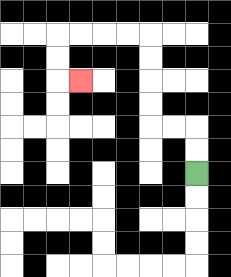{'start': '[8, 7]', 'end': '[3, 3]', 'path_directions': 'U,U,L,L,U,U,U,U,L,L,L,L,D,D,R', 'path_coordinates': '[[8, 7], [8, 6], [8, 5], [7, 5], [6, 5], [6, 4], [6, 3], [6, 2], [6, 1], [5, 1], [4, 1], [3, 1], [2, 1], [2, 2], [2, 3], [3, 3]]'}